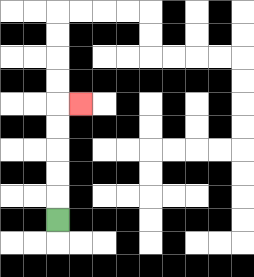{'start': '[2, 9]', 'end': '[3, 4]', 'path_directions': 'U,U,U,U,U,R', 'path_coordinates': '[[2, 9], [2, 8], [2, 7], [2, 6], [2, 5], [2, 4], [3, 4]]'}